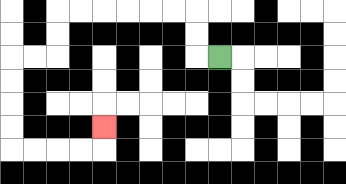{'start': '[9, 2]', 'end': '[4, 5]', 'path_directions': 'L,U,U,L,L,L,L,L,L,D,D,L,L,D,D,D,D,R,R,R,R,U', 'path_coordinates': '[[9, 2], [8, 2], [8, 1], [8, 0], [7, 0], [6, 0], [5, 0], [4, 0], [3, 0], [2, 0], [2, 1], [2, 2], [1, 2], [0, 2], [0, 3], [0, 4], [0, 5], [0, 6], [1, 6], [2, 6], [3, 6], [4, 6], [4, 5]]'}